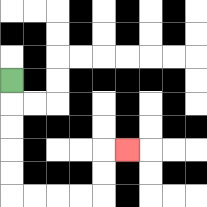{'start': '[0, 3]', 'end': '[5, 6]', 'path_directions': 'D,D,D,D,D,R,R,R,R,U,U,R', 'path_coordinates': '[[0, 3], [0, 4], [0, 5], [0, 6], [0, 7], [0, 8], [1, 8], [2, 8], [3, 8], [4, 8], [4, 7], [4, 6], [5, 6]]'}